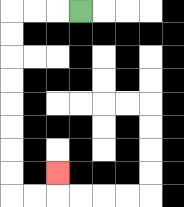{'start': '[3, 0]', 'end': '[2, 7]', 'path_directions': 'L,L,L,D,D,D,D,D,D,D,D,R,R,U', 'path_coordinates': '[[3, 0], [2, 0], [1, 0], [0, 0], [0, 1], [0, 2], [0, 3], [0, 4], [0, 5], [0, 6], [0, 7], [0, 8], [1, 8], [2, 8], [2, 7]]'}